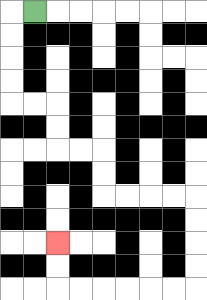{'start': '[1, 0]', 'end': '[2, 10]', 'path_directions': 'L,D,D,D,D,R,R,D,D,R,R,D,D,R,R,R,R,D,D,D,D,L,L,L,L,L,L,U,U', 'path_coordinates': '[[1, 0], [0, 0], [0, 1], [0, 2], [0, 3], [0, 4], [1, 4], [2, 4], [2, 5], [2, 6], [3, 6], [4, 6], [4, 7], [4, 8], [5, 8], [6, 8], [7, 8], [8, 8], [8, 9], [8, 10], [8, 11], [8, 12], [7, 12], [6, 12], [5, 12], [4, 12], [3, 12], [2, 12], [2, 11], [2, 10]]'}